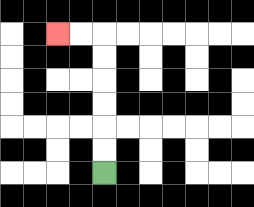{'start': '[4, 7]', 'end': '[2, 1]', 'path_directions': 'U,U,U,U,U,U,L,L', 'path_coordinates': '[[4, 7], [4, 6], [4, 5], [4, 4], [4, 3], [4, 2], [4, 1], [3, 1], [2, 1]]'}